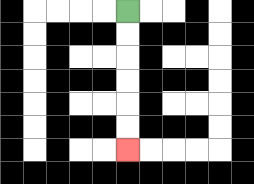{'start': '[5, 0]', 'end': '[5, 6]', 'path_directions': 'D,D,D,D,D,D', 'path_coordinates': '[[5, 0], [5, 1], [5, 2], [5, 3], [5, 4], [5, 5], [5, 6]]'}